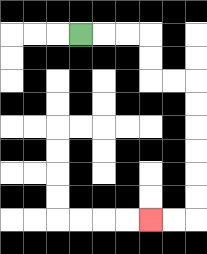{'start': '[3, 1]', 'end': '[6, 9]', 'path_directions': 'R,R,R,D,D,R,R,D,D,D,D,D,D,L,L', 'path_coordinates': '[[3, 1], [4, 1], [5, 1], [6, 1], [6, 2], [6, 3], [7, 3], [8, 3], [8, 4], [8, 5], [8, 6], [8, 7], [8, 8], [8, 9], [7, 9], [6, 9]]'}